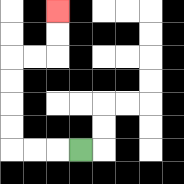{'start': '[3, 6]', 'end': '[2, 0]', 'path_directions': 'L,L,L,U,U,U,U,R,R,U,U', 'path_coordinates': '[[3, 6], [2, 6], [1, 6], [0, 6], [0, 5], [0, 4], [0, 3], [0, 2], [1, 2], [2, 2], [2, 1], [2, 0]]'}